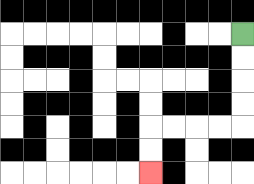{'start': '[10, 1]', 'end': '[6, 7]', 'path_directions': 'D,D,D,D,L,L,L,L,D,D', 'path_coordinates': '[[10, 1], [10, 2], [10, 3], [10, 4], [10, 5], [9, 5], [8, 5], [7, 5], [6, 5], [6, 6], [6, 7]]'}